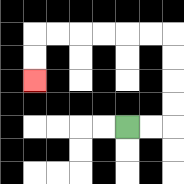{'start': '[5, 5]', 'end': '[1, 3]', 'path_directions': 'R,R,U,U,U,U,L,L,L,L,L,L,D,D', 'path_coordinates': '[[5, 5], [6, 5], [7, 5], [7, 4], [7, 3], [7, 2], [7, 1], [6, 1], [5, 1], [4, 1], [3, 1], [2, 1], [1, 1], [1, 2], [1, 3]]'}